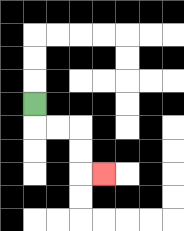{'start': '[1, 4]', 'end': '[4, 7]', 'path_directions': 'D,R,R,D,D,R', 'path_coordinates': '[[1, 4], [1, 5], [2, 5], [3, 5], [3, 6], [3, 7], [4, 7]]'}